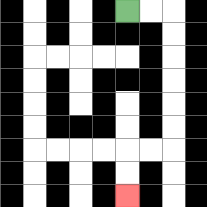{'start': '[5, 0]', 'end': '[5, 8]', 'path_directions': 'R,R,D,D,D,D,D,D,L,L,D,D', 'path_coordinates': '[[5, 0], [6, 0], [7, 0], [7, 1], [7, 2], [7, 3], [7, 4], [7, 5], [7, 6], [6, 6], [5, 6], [5, 7], [5, 8]]'}